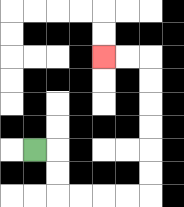{'start': '[1, 6]', 'end': '[4, 2]', 'path_directions': 'R,D,D,R,R,R,R,U,U,U,U,U,U,L,L', 'path_coordinates': '[[1, 6], [2, 6], [2, 7], [2, 8], [3, 8], [4, 8], [5, 8], [6, 8], [6, 7], [6, 6], [6, 5], [6, 4], [6, 3], [6, 2], [5, 2], [4, 2]]'}